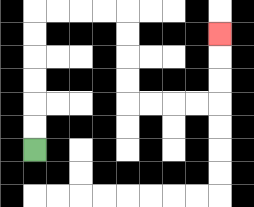{'start': '[1, 6]', 'end': '[9, 1]', 'path_directions': 'U,U,U,U,U,U,R,R,R,R,D,D,D,D,R,R,R,R,U,U,U', 'path_coordinates': '[[1, 6], [1, 5], [1, 4], [1, 3], [1, 2], [1, 1], [1, 0], [2, 0], [3, 0], [4, 0], [5, 0], [5, 1], [5, 2], [5, 3], [5, 4], [6, 4], [7, 4], [8, 4], [9, 4], [9, 3], [9, 2], [9, 1]]'}